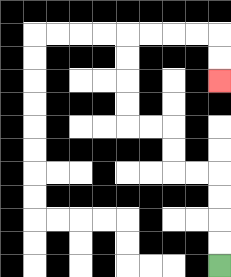{'start': '[9, 11]', 'end': '[9, 3]', 'path_directions': 'U,U,U,U,L,L,U,U,L,L,U,U,U,U,R,R,R,R,D,D', 'path_coordinates': '[[9, 11], [9, 10], [9, 9], [9, 8], [9, 7], [8, 7], [7, 7], [7, 6], [7, 5], [6, 5], [5, 5], [5, 4], [5, 3], [5, 2], [5, 1], [6, 1], [7, 1], [8, 1], [9, 1], [9, 2], [9, 3]]'}